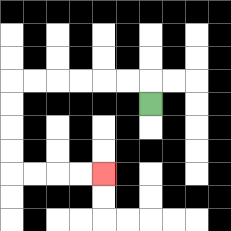{'start': '[6, 4]', 'end': '[4, 7]', 'path_directions': 'U,L,L,L,L,L,L,D,D,D,D,R,R,R,R', 'path_coordinates': '[[6, 4], [6, 3], [5, 3], [4, 3], [3, 3], [2, 3], [1, 3], [0, 3], [0, 4], [0, 5], [0, 6], [0, 7], [1, 7], [2, 7], [3, 7], [4, 7]]'}